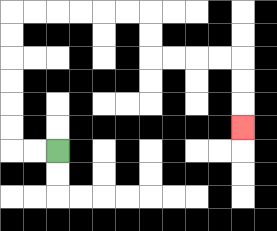{'start': '[2, 6]', 'end': '[10, 5]', 'path_directions': 'L,L,U,U,U,U,U,U,R,R,R,R,R,R,D,D,R,R,R,R,D,D,D', 'path_coordinates': '[[2, 6], [1, 6], [0, 6], [0, 5], [0, 4], [0, 3], [0, 2], [0, 1], [0, 0], [1, 0], [2, 0], [3, 0], [4, 0], [5, 0], [6, 0], [6, 1], [6, 2], [7, 2], [8, 2], [9, 2], [10, 2], [10, 3], [10, 4], [10, 5]]'}